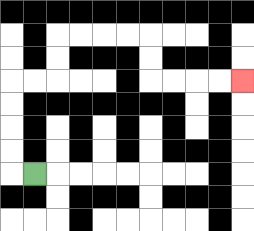{'start': '[1, 7]', 'end': '[10, 3]', 'path_directions': 'L,U,U,U,U,R,R,U,U,R,R,R,R,D,D,R,R,R,R', 'path_coordinates': '[[1, 7], [0, 7], [0, 6], [0, 5], [0, 4], [0, 3], [1, 3], [2, 3], [2, 2], [2, 1], [3, 1], [4, 1], [5, 1], [6, 1], [6, 2], [6, 3], [7, 3], [8, 3], [9, 3], [10, 3]]'}